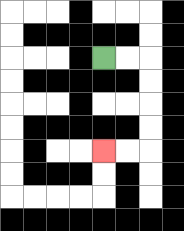{'start': '[4, 2]', 'end': '[4, 6]', 'path_directions': 'R,R,D,D,D,D,L,L', 'path_coordinates': '[[4, 2], [5, 2], [6, 2], [6, 3], [6, 4], [6, 5], [6, 6], [5, 6], [4, 6]]'}